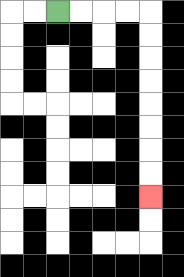{'start': '[2, 0]', 'end': '[6, 8]', 'path_directions': 'R,R,R,R,D,D,D,D,D,D,D,D', 'path_coordinates': '[[2, 0], [3, 0], [4, 0], [5, 0], [6, 0], [6, 1], [6, 2], [6, 3], [6, 4], [6, 5], [6, 6], [6, 7], [6, 8]]'}